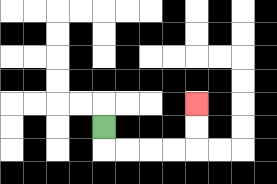{'start': '[4, 5]', 'end': '[8, 4]', 'path_directions': 'D,R,R,R,R,U,U', 'path_coordinates': '[[4, 5], [4, 6], [5, 6], [6, 6], [7, 6], [8, 6], [8, 5], [8, 4]]'}